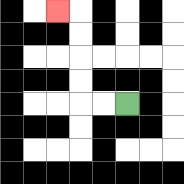{'start': '[5, 4]', 'end': '[2, 0]', 'path_directions': 'L,L,U,U,U,U,L', 'path_coordinates': '[[5, 4], [4, 4], [3, 4], [3, 3], [3, 2], [3, 1], [3, 0], [2, 0]]'}